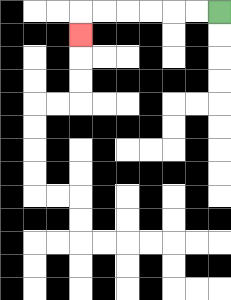{'start': '[9, 0]', 'end': '[3, 1]', 'path_directions': 'L,L,L,L,L,L,D', 'path_coordinates': '[[9, 0], [8, 0], [7, 0], [6, 0], [5, 0], [4, 0], [3, 0], [3, 1]]'}